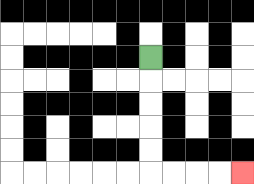{'start': '[6, 2]', 'end': '[10, 7]', 'path_directions': 'D,D,D,D,D,R,R,R,R', 'path_coordinates': '[[6, 2], [6, 3], [6, 4], [6, 5], [6, 6], [6, 7], [7, 7], [8, 7], [9, 7], [10, 7]]'}